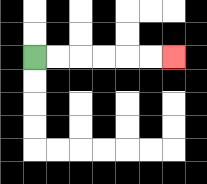{'start': '[1, 2]', 'end': '[7, 2]', 'path_directions': 'R,R,R,R,R,R', 'path_coordinates': '[[1, 2], [2, 2], [3, 2], [4, 2], [5, 2], [6, 2], [7, 2]]'}